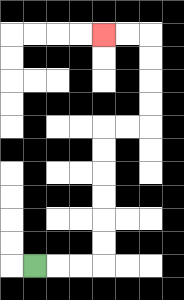{'start': '[1, 11]', 'end': '[4, 1]', 'path_directions': 'R,R,R,U,U,U,U,U,U,R,R,U,U,U,U,L,L', 'path_coordinates': '[[1, 11], [2, 11], [3, 11], [4, 11], [4, 10], [4, 9], [4, 8], [4, 7], [4, 6], [4, 5], [5, 5], [6, 5], [6, 4], [6, 3], [6, 2], [6, 1], [5, 1], [4, 1]]'}